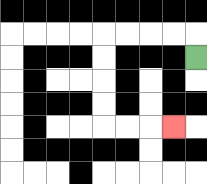{'start': '[8, 2]', 'end': '[7, 5]', 'path_directions': 'U,L,L,L,L,D,D,D,D,R,R,R', 'path_coordinates': '[[8, 2], [8, 1], [7, 1], [6, 1], [5, 1], [4, 1], [4, 2], [4, 3], [4, 4], [4, 5], [5, 5], [6, 5], [7, 5]]'}